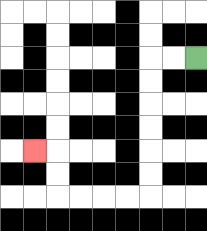{'start': '[8, 2]', 'end': '[1, 6]', 'path_directions': 'L,L,D,D,D,D,D,D,L,L,L,L,U,U,L', 'path_coordinates': '[[8, 2], [7, 2], [6, 2], [6, 3], [6, 4], [6, 5], [6, 6], [6, 7], [6, 8], [5, 8], [4, 8], [3, 8], [2, 8], [2, 7], [2, 6], [1, 6]]'}